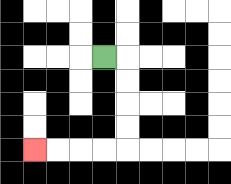{'start': '[4, 2]', 'end': '[1, 6]', 'path_directions': 'R,D,D,D,D,L,L,L,L', 'path_coordinates': '[[4, 2], [5, 2], [5, 3], [5, 4], [5, 5], [5, 6], [4, 6], [3, 6], [2, 6], [1, 6]]'}